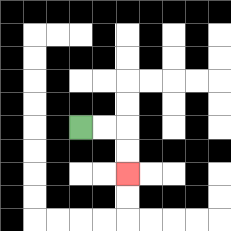{'start': '[3, 5]', 'end': '[5, 7]', 'path_directions': 'R,R,D,D', 'path_coordinates': '[[3, 5], [4, 5], [5, 5], [5, 6], [5, 7]]'}